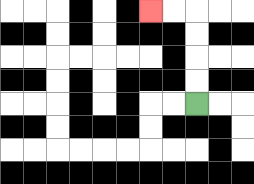{'start': '[8, 4]', 'end': '[6, 0]', 'path_directions': 'U,U,U,U,L,L', 'path_coordinates': '[[8, 4], [8, 3], [8, 2], [8, 1], [8, 0], [7, 0], [6, 0]]'}